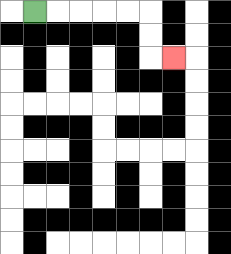{'start': '[1, 0]', 'end': '[7, 2]', 'path_directions': 'R,R,R,R,R,D,D,R', 'path_coordinates': '[[1, 0], [2, 0], [3, 0], [4, 0], [5, 0], [6, 0], [6, 1], [6, 2], [7, 2]]'}